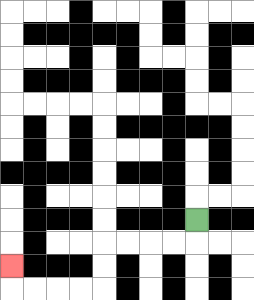{'start': '[8, 9]', 'end': '[0, 11]', 'path_directions': 'D,L,L,L,L,D,D,L,L,L,L,U', 'path_coordinates': '[[8, 9], [8, 10], [7, 10], [6, 10], [5, 10], [4, 10], [4, 11], [4, 12], [3, 12], [2, 12], [1, 12], [0, 12], [0, 11]]'}